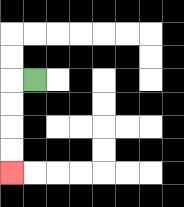{'start': '[1, 3]', 'end': '[0, 7]', 'path_directions': 'L,D,D,D,D', 'path_coordinates': '[[1, 3], [0, 3], [0, 4], [0, 5], [0, 6], [0, 7]]'}